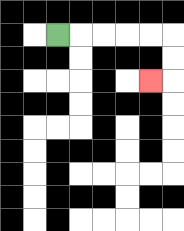{'start': '[2, 1]', 'end': '[6, 3]', 'path_directions': 'R,R,R,R,R,D,D,L', 'path_coordinates': '[[2, 1], [3, 1], [4, 1], [5, 1], [6, 1], [7, 1], [7, 2], [7, 3], [6, 3]]'}